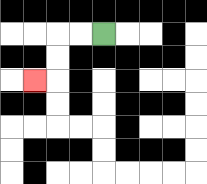{'start': '[4, 1]', 'end': '[1, 3]', 'path_directions': 'L,L,D,D,L', 'path_coordinates': '[[4, 1], [3, 1], [2, 1], [2, 2], [2, 3], [1, 3]]'}